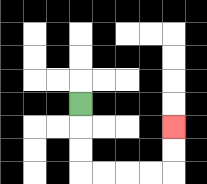{'start': '[3, 4]', 'end': '[7, 5]', 'path_directions': 'D,D,D,R,R,R,R,U,U', 'path_coordinates': '[[3, 4], [3, 5], [3, 6], [3, 7], [4, 7], [5, 7], [6, 7], [7, 7], [7, 6], [7, 5]]'}